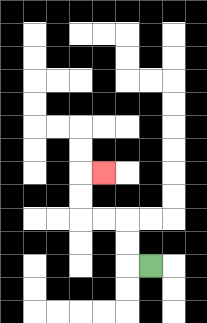{'start': '[6, 11]', 'end': '[4, 7]', 'path_directions': 'L,U,U,L,L,U,U,R', 'path_coordinates': '[[6, 11], [5, 11], [5, 10], [5, 9], [4, 9], [3, 9], [3, 8], [3, 7], [4, 7]]'}